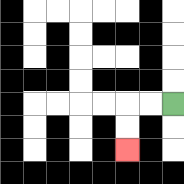{'start': '[7, 4]', 'end': '[5, 6]', 'path_directions': 'L,L,D,D', 'path_coordinates': '[[7, 4], [6, 4], [5, 4], [5, 5], [5, 6]]'}